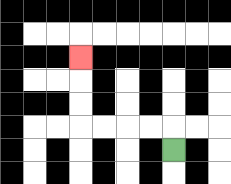{'start': '[7, 6]', 'end': '[3, 2]', 'path_directions': 'U,L,L,L,L,U,U,U', 'path_coordinates': '[[7, 6], [7, 5], [6, 5], [5, 5], [4, 5], [3, 5], [3, 4], [3, 3], [3, 2]]'}